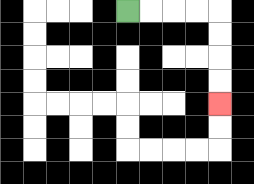{'start': '[5, 0]', 'end': '[9, 4]', 'path_directions': 'R,R,R,R,D,D,D,D', 'path_coordinates': '[[5, 0], [6, 0], [7, 0], [8, 0], [9, 0], [9, 1], [9, 2], [9, 3], [9, 4]]'}